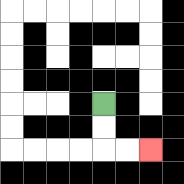{'start': '[4, 4]', 'end': '[6, 6]', 'path_directions': 'D,D,R,R', 'path_coordinates': '[[4, 4], [4, 5], [4, 6], [5, 6], [6, 6]]'}